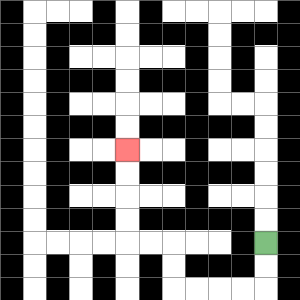{'start': '[11, 10]', 'end': '[5, 6]', 'path_directions': 'D,D,L,L,L,L,U,U,L,L,U,U,U,U', 'path_coordinates': '[[11, 10], [11, 11], [11, 12], [10, 12], [9, 12], [8, 12], [7, 12], [7, 11], [7, 10], [6, 10], [5, 10], [5, 9], [5, 8], [5, 7], [5, 6]]'}